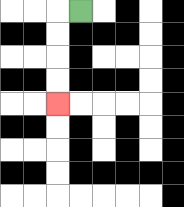{'start': '[3, 0]', 'end': '[2, 4]', 'path_directions': 'L,D,D,D,D', 'path_coordinates': '[[3, 0], [2, 0], [2, 1], [2, 2], [2, 3], [2, 4]]'}